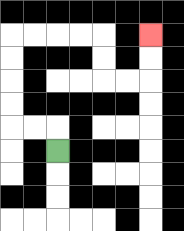{'start': '[2, 6]', 'end': '[6, 1]', 'path_directions': 'U,L,L,U,U,U,U,R,R,R,R,D,D,R,R,U,U', 'path_coordinates': '[[2, 6], [2, 5], [1, 5], [0, 5], [0, 4], [0, 3], [0, 2], [0, 1], [1, 1], [2, 1], [3, 1], [4, 1], [4, 2], [4, 3], [5, 3], [6, 3], [6, 2], [6, 1]]'}